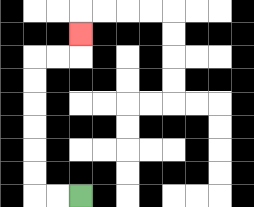{'start': '[3, 8]', 'end': '[3, 1]', 'path_directions': 'L,L,U,U,U,U,U,U,R,R,U', 'path_coordinates': '[[3, 8], [2, 8], [1, 8], [1, 7], [1, 6], [1, 5], [1, 4], [1, 3], [1, 2], [2, 2], [3, 2], [3, 1]]'}